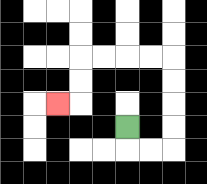{'start': '[5, 5]', 'end': '[2, 4]', 'path_directions': 'D,R,R,U,U,U,U,L,L,L,L,D,D,L', 'path_coordinates': '[[5, 5], [5, 6], [6, 6], [7, 6], [7, 5], [7, 4], [7, 3], [7, 2], [6, 2], [5, 2], [4, 2], [3, 2], [3, 3], [3, 4], [2, 4]]'}